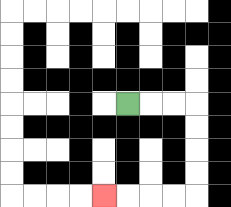{'start': '[5, 4]', 'end': '[4, 8]', 'path_directions': 'R,R,R,D,D,D,D,L,L,L,L', 'path_coordinates': '[[5, 4], [6, 4], [7, 4], [8, 4], [8, 5], [8, 6], [8, 7], [8, 8], [7, 8], [6, 8], [5, 8], [4, 8]]'}